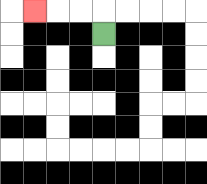{'start': '[4, 1]', 'end': '[1, 0]', 'path_directions': 'U,L,L,L', 'path_coordinates': '[[4, 1], [4, 0], [3, 0], [2, 0], [1, 0]]'}